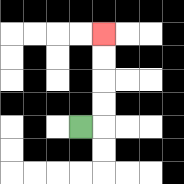{'start': '[3, 5]', 'end': '[4, 1]', 'path_directions': 'R,U,U,U,U', 'path_coordinates': '[[3, 5], [4, 5], [4, 4], [4, 3], [4, 2], [4, 1]]'}